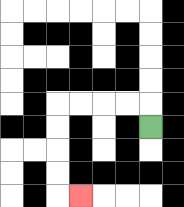{'start': '[6, 5]', 'end': '[3, 8]', 'path_directions': 'U,L,L,L,L,D,D,D,D,R', 'path_coordinates': '[[6, 5], [6, 4], [5, 4], [4, 4], [3, 4], [2, 4], [2, 5], [2, 6], [2, 7], [2, 8], [3, 8]]'}